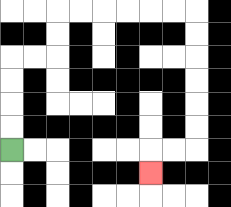{'start': '[0, 6]', 'end': '[6, 7]', 'path_directions': 'U,U,U,U,R,R,U,U,R,R,R,R,R,R,D,D,D,D,D,D,L,L,D', 'path_coordinates': '[[0, 6], [0, 5], [0, 4], [0, 3], [0, 2], [1, 2], [2, 2], [2, 1], [2, 0], [3, 0], [4, 0], [5, 0], [6, 0], [7, 0], [8, 0], [8, 1], [8, 2], [8, 3], [8, 4], [8, 5], [8, 6], [7, 6], [6, 6], [6, 7]]'}